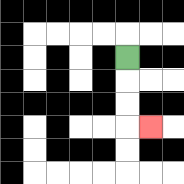{'start': '[5, 2]', 'end': '[6, 5]', 'path_directions': 'D,D,D,R', 'path_coordinates': '[[5, 2], [5, 3], [5, 4], [5, 5], [6, 5]]'}